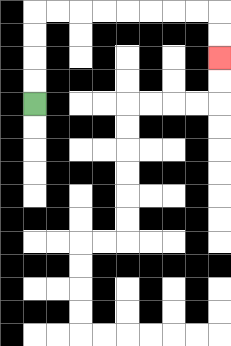{'start': '[1, 4]', 'end': '[9, 2]', 'path_directions': 'U,U,U,U,R,R,R,R,R,R,R,R,D,D', 'path_coordinates': '[[1, 4], [1, 3], [1, 2], [1, 1], [1, 0], [2, 0], [3, 0], [4, 0], [5, 0], [6, 0], [7, 0], [8, 0], [9, 0], [9, 1], [9, 2]]'}